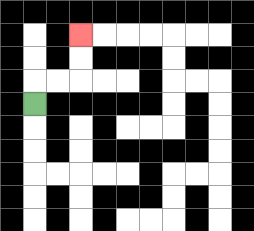{'start': '[1, 4]', 'end': '[3, 1]', 'path_directions': 'U,R,R,U,U', 'path_coordinates': '[[1, 4], [1, 3], [2, 3], [3, 3], [3, 2], [3, 1]]'}